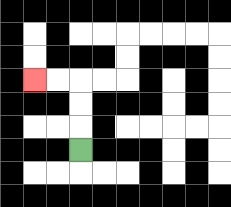{'start': '[3, 6]', 'end': '[1, 3]', 'path_directions': 'U,U,U,L,L', 'path_coordinates': '[[3, 6], [3, 5], [3, 4], [3, 3], [2, 3], [1, 3]]'}